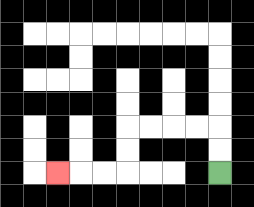{'start': '[9, 7]', 'end': '[2, 7]', 'path_directions': 'U,U,L,L,L,L,D,D,L,L,L', 'path_coordinates': '[[9, 7], [9, 6], [9, 5], [8, 5], [7, 5], [6, 5], [5, 5], [5, 6], [5, 7], [4, 7], [3, 7], [2, 7]]'}